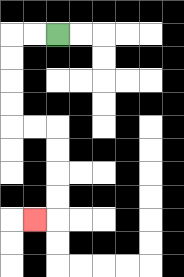{'start': '[2, 1]', 'end': '[1, 9]', 'path_directions': 'L,L,D,D,D,D,R,R,D,D,D,D,L', 'path_coordinates': '[[2, 1], [1, 1], [0, 1], [0, 2], [0, 3], [0, 4], [0, 5], [1, 5], [2, 5], [2, 6], [2, 7], [2, 8], [2, 9], [1, 9]]'}